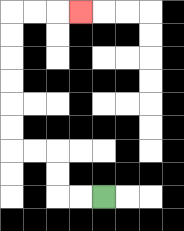{'start': '[4, 8]', 'end': '[3, 0]', 'path_directions': 'L,L,U,U,L,L,U,U,U,U,U,U,R,R,R', 'path_coordinates': '[[4, 8], [3, 8], [2, 8], [2, 7], [2, 6], [1, 6], [0, 6], [0, 5], [0, 4], [0, 3], [0, 2], [0, 1], [0, 0], [1, 0], [2, 0], [3, 0]]'}